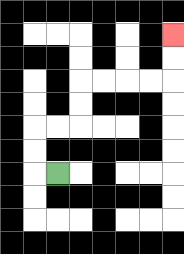{'start': '[2, 7]', 'end': '[7, 1]', 'path_directions': 'L,U,U,R,R,U,U,R,R,R,R,U,U', 'path_coordinates': '[[2, 7], [1, 7], [1, 6], [1, 5], [2, 5], [3, 5], [3, 4], [3, 3], [4, 3], [5, 3], [6, 3], [7, 3], [7, 2], [7, 1]]'}